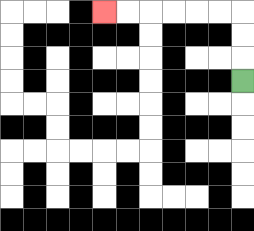{'start': '[10, 3]', 'end': '[4, 0]', 'path_directions': 'U,U,U,L,L,L,L,L,L', 'path_coordinates': '[[10, 3], [10, 2], [10, 1], [10, 0], [9, 0], [8, 0], [7, 0], [6, 0], [5, 0], [4, 0]]'}